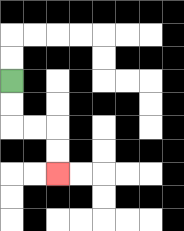{'start': '[0, 3]', 'end': '[2, 7]', 'path_directions': 'D,D,R,R,D,D', 'path_coordinates': '[[0, 3], [0, 4], [0, 5], [1, 5], [2, 5], [2, 6], [2, 7]]'}